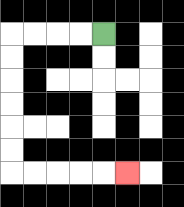{'start': '[4, 1]', 'end': '[5, 7]', 'path_directions': 'L,L,L,L,D,D,D,D,D,D,R,R,R,R,R', 'path_coordinates': '[[4, 1], [3, 1], [2, 1], [1, 1], [0, 1], [0, 2], [0, 3], [0, 4], [0, 5], [0, 6], [0, 7], [1, 7], [2, 7], [3, 7], [4, 7], [5, 7]]'}